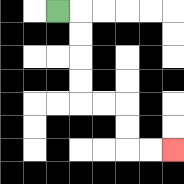{'start': '[2, 0]', 'end': '[7, 6]', 'path_directions': 'R,D,D,D,D,R,R,D,D,R,R', 'path_coordinates': '[[2, 0], [3, 0], [3, 1], [3, 2], [3, 3], [3, 4], [4, 4], [5, 4], [5, 5], [5, 6], [6, 6], [7, 6]]'}